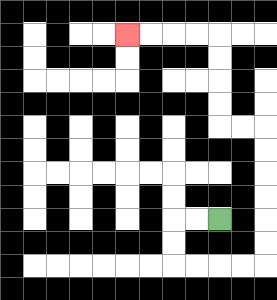{'start': '[9, 9]', 'end': '[5, 1]', 'path_directions': 'L,L,D,D,R,R,R,R,U,U,U,U,U,U,L,L,U,U,U,U,L,L,L,L', 'path_coordinates': '[[9, 9], [8, 9], [7, 9], [7, 10], [7, 11], [8, 11], [9, 11], [10, 11], [11, 11], [11, 10], [11, 9], [11, 8], [11, 7], [11, 6], [11, 5], [10, 5], [9, 5], [9, 4], [9, 3], [9, 2], [9, 1], [8, 1], [7, 1], [6, 1], [5, 1]]'}